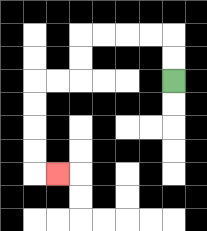{'start': '[7, 3]', 'end': '[2, 7]', 'path_directions': 'U,U,L,L,L,L,D,D,L,L,D,D,D,D,R', 'path_coordinates': '[[7, 3], [7, 2], [7, 1], [6, 1], [5, 1], [4, 1], [3, 1], [3, 2], [3, 3], [2, 3], [1, 3], [1, 4], [1, 5], [1, 6], [1, 7], [2, 7]]'}